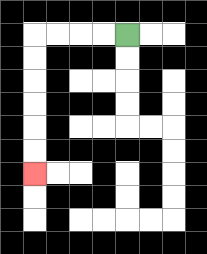{'start': '[5, 1]', 'end': '[1, 7]', 'path_directions': 'L,L,L,L,D,D,D,D,D,D', 'path_coordinates': '[[5, 1], [4, 1], [3, 1], [2, 1], [1, 1], [1, 2], [1, 3], [1, 4], [1, 5], [1, 6], [1, 7]]'}